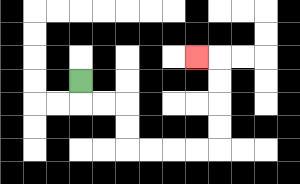{'start': '[3, 3]', 'end': '[8, 2]', 'path_directions': 'D,R,R,D,D,R,R,R,R,U,U,U,U,L', 'path_coordinates': '[[3, 3], [3, 4], [4, 4], [5, 4], [5, 5], [5, 6], [6, 6], [7, 6], [8, 6], [9, 6], [9, 5], [9, 4], [9, 3], [9, 2], [8, 2]]'}